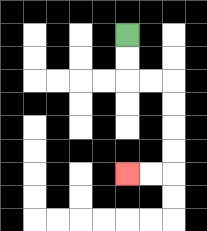{'start': '[5, 1]', 'end': '[5, 7]', 'path_directions': 'D,D,R,R,D,D,D,D,L,L', 'path_coordinates': '[[5, 1], [5, 2], [5, 3], [6, 3], [7, 3], [7, 4], [7, 5], [7, 6], [7, 7], [6, 7], [5, 7]]'}